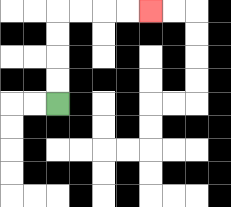{'start': '[2, 4]', 'end': '[6, 0]', 'path_directions': 'U,U,U,U,R,R,R,R', 'path_coordinates': '[[2, 4], [2, 3], [2, 2], [2, 1], [2, 0], [3, 0], [4, 0], [5, 0], [6, 0]]'}